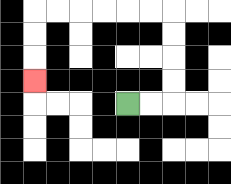{'start': '[5, 4]', 'end': '[1, 3]', 'path_directions': 'R,R,U,U,U,U,L,L,L,L,L,L,D,D,D', 'path_coordinates': '[[5, 4], [6, 4], [7, 4], [7, 3], [7, 2], [7, 1], [7, 0], [6, 0], [5, 0], [4, 0], [3, 0], [2, 0], [1, 0], [1, 1], [1, 2], [1, 3]]'}